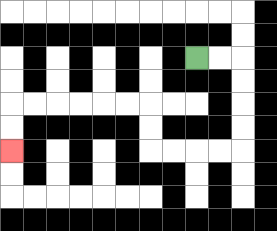{'start': '[8, 2]', 'end': '[0, 6]', 'path_directions': 'R,R,D,D,D,D,L,L,L,L,U,U,L,L,L,L,L,L,D,D', 'path_coordinates': '[[8, 2], [9, 2], [10, 2], [10, 3], [10, 4], [10, 5], [10, 6], [9, 6], [8, 6], [7, 6], [6, 6], [6, 5], [6, 4], [5, 4], [4, 4], [3, 4], [2, 4], [1, 4], [0, 4], [0, 5], [0, 6]]'}